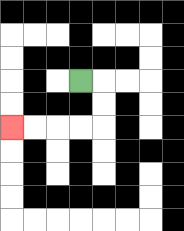{'start': '[3, 3]', 'end': '[0, 5]', 'path_directions': 'R,D,D,L,L,L,L', 'path_coordinates': '[[3, 3], [4, 3], [4, 4], [4, 5], [3, 5], [2, 5], [1, 5], [0, 5]]'}